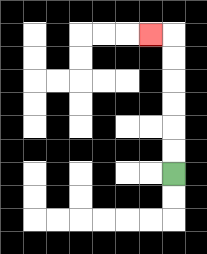{'start': '[7, 7]', 'end': '[6, 1]', 'path_directions': 'U,U,U,U,U,U,L', 'path_coordinates': '[[7, 7], [7, 6], [7, 5], [7, 4], [7, 3], [7, 2], [7, 1], [6, 1]]'}